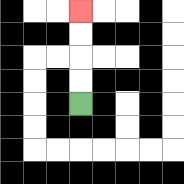{'start': '[3, 4]', 'end': '[3, 0]', 'path_directions': 'U,U,U,U', 'path_coordinates': '[[3, 4], [3, 3], [3, 2], [3, 1], [3, 0]]'}